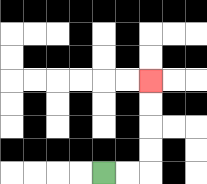{'start': '[4, 7]', 'end': '[6, 3]', 'path_directions': 'R,R,U,U,U,U', 'path_coordinates': '[[4, 7], [5, 7], [6, 7], [6, 6], [6, 5], [6, 4], [6, 3]]'}